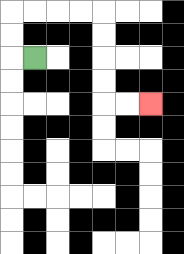{'start': '[1, 2]', 'end': '[6, 4]', 'path_directions': 'L,U,U,R,R,R,R,D,D,D,D,R,R', 'path_coordinates': '[[1, 2], [0, 2], [0, 1], [0, 0], [1, 0], [2, 0], [3, 0], [4, 0], [4, 1], [4, 2], [4, 3], [4, 4], [5, 4], [6, 4]]'}